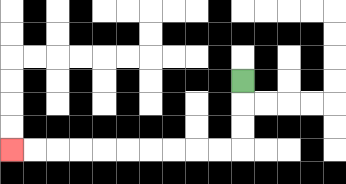{'start': '[10, 3]', 'end': '[0, 6]', 'path_directions': 'D,D,D,L,L,L,L,L,L,L,L,L,L', 'path_coordinates': '[[10, 3], [10, 4], [10, 5], [10, 6], [9, 6], [8, 6], [7, 6], [6, 6], [5, 6], [4, 6], [3, 6], [2, 6], [1, 6], [0, 6]]'}